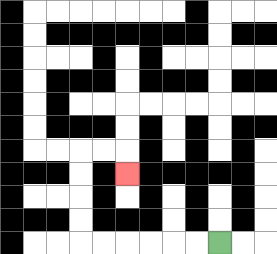{'start': '[9, 10]', 'end': '[5, 7]', 'path_directions': 'L,L,L,L,L,L,U,U,U,U,R,R,D', 'path_coordinates': '[[9, 10], [8, 10], [7, 10], [6, 10], [5, 10], [4, 10], [3, 10], [3, 9], [3, 8], [3, 7], [3, 6], [4, 6], [5, 6], [5, 7]]'}